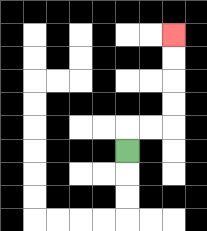{'start': '[5, 6]', 'end': '[7, 1]', 'path_directions': 'U,R,R,U,U,U,U', 'path_coordinates': '[[5, 6], [5, 5], [6, 5], [7, 5], [7, 4], [7, 3], [7, 2], [7, 1]]'}